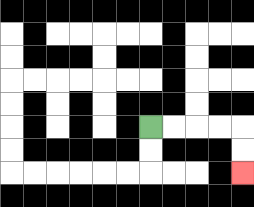{'start': '[6, 5]', 'end': '[10, 7]', 'path_directions': 'R,R,R,R,D,D', 'path_coordinates': '[[6, 5], [7, 5], [8, 5], [9, 5], [10, 5], [10, 6], [10, 7]]'}